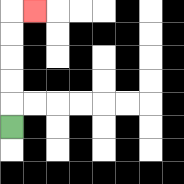{'start': '[0, 5]', 'end': '[1, 0]', 'path_directions': 'U,U,U,U,U,R', 'path_coordinates': '[[0, 5], [0, 4], [0, 3], [0, 2], [0, 1], [0, 0], [1, 0]]'}